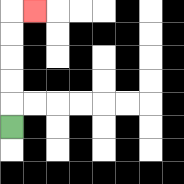{'start': '[0, 5]', 'end': '[1, 0]', 'path_directions': 'U,U,U,U,U,R', 'path_coordinates': '[[0, 5], [0, 4], [0, 3], [0, 2], [0, 1], [0, 0], [1, 0]]'}